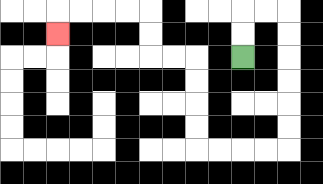{'start': '[10, 2]', 'end': '[2, 1]', 'path_directions': 'U,U,R,R,D,D,D,D,D,D,L,L,L,L,U,U,U,U,L,L,U,U,L,L,L,L,D', 'path_coordinates': '[[10, 2], [10, 1], [10, 0], [11, 0], [12, 0], [12, 1], [12, 2], [12, 3], [12, 4], [12, 5], [12, 6], [11, 6], [10, 6], [9, 6], [8, 6], [8, 5], [8, 4], [8, 3], [8, 2], [7, 2], [6, 2], [6, 1], [6, 0], [5, 0], [4, 0], [3, 0], [2, 0], [2, 1]]'}